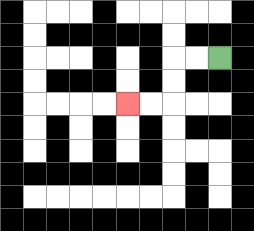{'start': '[9, 2]', 'end': '[5, 4]', 'path_directions': 'L,L,D,D,L,L', 'path_coordinates': '[[9, 2], [8, 2], [7, 2], [7, 3], [7, 4], [6, 4], [5, 4]]'}